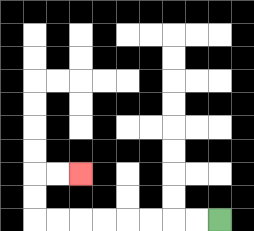{'start': '[9, 9]', 'end': '[3, 7]', 'path_directions': 'L,L,L,L,L,L,L,L,U,U,R,R', 'path_coordinates': '[[9, 9], [8, 9], [7, 9], [6, 9], [5, 9], [4, 9], [3, 9], [2, 9], [1, 9], [1, 8], [1, 7], [2, 7], [3, 7]]'}